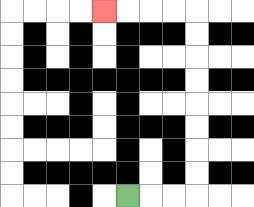{'start': '[5, 8]', 'end': '[4, 0]', 'path_directions': 'R,R,R,U,U,U,U,U,U,U,U,L,L,L,L', 'path_coordinates': '[[5, 8], [6, 8], [7, 8], [8, 8], [8, 7], [8, 6], [8, 5], [8, 4], [8, 3], [8, 2], [8, 1], [8, 0], [7, 0], [6, 0], [5, 0], [4, 0]]'}